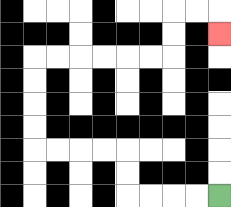{'start': '[9, 8]', 'end': '[9, 1]', 'path_directions': 'L,L,L,L,U,U,L,L,L,L,U,U,U,U,R,R,R,R,R,R,U,U,R,R,D', 'path_coordinates': '[[9, 8], [8, 8], [7, 8], [6, 8], [5, 8], [5, 7], [5, 6], [4, 6], [3, 6], [2, 6], [1, 6], [1, 5], [1, 4], [1, 3], [1, 2], [2, 2], [3, 2], [4, 2], [5, 2], [6, 2], [7, 2], [7, 1], [7, 0], [8, 0], [9, 0], [9, 1]]'}